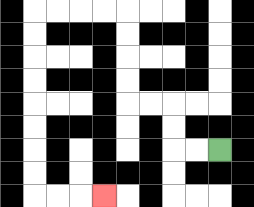{'start': '[9, 6]', 'end': '[4, 8]', 'path_directions': 'L,L,U,U,L,L,U,U,U,U,L,L,L,L,D,D,D,D,D,D,D,D,R,R,R', 'path_coordinates': '[[9, 6], [8, 6], [7, 6], [7, 5], [7, 4], [6, 4], [5, 4], [5, 3], [5, 2], [5, 1], [5, 0], [4, 0], [3, 0], [2, 0], [1, 0], [1, 1], [1, 2], [1, 3], [1, 4], [1, 5], [1, 6], [1, 7], [1, 8], [2, 8], [3, 8], [4, 8]]'}